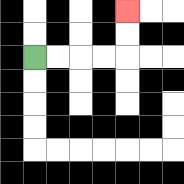{'start': '[1, 2]', 'end': '[5, 0]', 'path_directions': 'R,R,R,R,U,U', 'path_coordinates': '[[1, 2], [2, 2], [3, 2], [4, 2], [5, 2], [5, 1], [5, 0]]'}